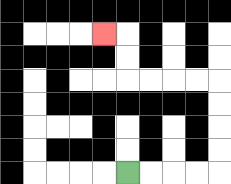{'start': '[5, 7]', 'end': '[4, 1]', 'path_directions': 'R,R,R,R,U,U,U,U,L,L,L,L,U,U,L', 'path_coordinates': '[[5, 7], [6, 7], [7, 7], [8, 7], [9, 7], [9, 6], [9, 5], [9, 4], [9, 3], [8, 3], [7, 3], [6, 3], [5, 3], [5, 2], [5, 1], [4, 1]]'}